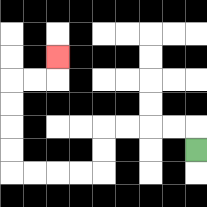{'start': '[8, 6]', 'end': '[2, 2]', 'path_directions': 'U,L,L,L,L,D,D,L,L,L,L,U,U,U,U,R,R,U', 'path_coordinates': '[[8, 6], [8, 5], [7, 5], [6, 5], [5, 5], [4, 5], [4, 6], [4, 7], [3, 7], [2, 7], [1, 7], [0, 7], [0, 6], [0, 5], [0, 4], [0, 3], [1, 3], [2, 3], [2, 2]]'}